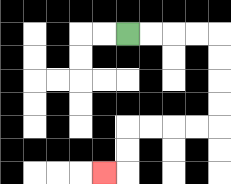{'start': '[5, 1]', 'end': '[4, 7]', 'path_directions': 'R,R,R,R,D,D,D,D,L,L,L,L,D,D,L', 'path_coordinates': '[[5, 1], [6, 1], [7, 1], [8, 1], [9, 1], [9, 2], [9, 3], [9, 4], [9, 5], [8, 5], [7, 5], [6, 5], [5, 5], [5, 6], [5, 7], [4, 7]]'}